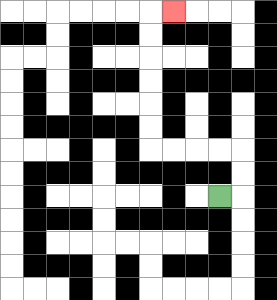{'start': '[9, 8]', 'end': '[7, 0]', 'path_directions': 'R,U,U,L,L,L,L,U,U,U,U,U,U,R', 'path_coordinates': '[[9, 8], [10, 8], [10, 7], [10, 6], [9, 6], [8, 6], [7, 6], [6, 6], [6, 5], [6, 4], [6, 3], [6, 2], [6, 1], [6, 0], [7, 0]]'}